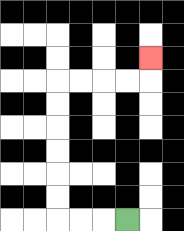{'start': '[5, 9]', 'end': '[6, 2]', 'path_directions': 'L,L,L,U,U,U,U,U,U,R,R,R,R,U', 'path_coordinates': '[[5, 9], [4, 9], [3, 9], [2, 9], [2, 8], [2, 7], [2, 6], [2, 5], [2, 4], [2, 3], [3, 3], [4, 3], [5, 3], [6, 3], [6, 2]]'}